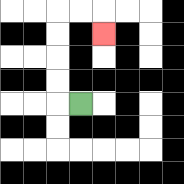{'start': '[3, 4]', 'end': '[4, 1]', 'path_directions': 'L,U,U,U,U,R,R,D', 'path_coordinates': '[[3, 4], [2, 4], [2, 3], [2, 2], [2, 1], [2, 0], [3, 0], [4, 0], [4, 1]]'}